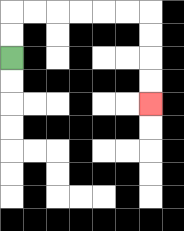{'start': '[0, 2]', 'end': '[6, 4]', 'path_directions': 'U,U,R,R,R,R,R,R,D,D,D,D', 'path_coordinates': '[[0, 2], [0, 1], [0, 0], [1, 0], [2, 0], [3, 0], [4, 0], [5, 0], [6, 0], [6, 1], [6, 2], [6, 3], [6, 4]]'}